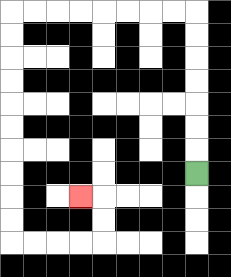{'start': '[8, 7]', 'end': '[3, 8]', 'path_directions': 'U,U,U,U,U,U,U,L,L,L,L,L,L,L,L,D,D,D,D,D,D,D,D,D,D,R,R,R,R,U,U,L', 'path_coordinates': '[[8, 7], [8, 6], [8, 5], [8, 4], [8, 3], [8, 2], [8, 1], [8, 0], [7, 0], [6, 0], [5, 0], [4, 0], [3, 0], [2, 0], [1, 0], [0, 0], [0, 1], [0, 2], [0, 3], [0, 4], [0, 5], [0, 6], [0, 7], [0, 8], [0, 9], [0, 10], [1, 10], [2, 10], [3, 10], [4, 10], [4, 9], [4, 8], [3, 8]]'}